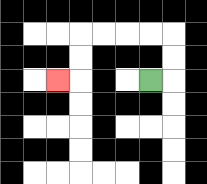{'start': '[6, 3]', 'end': '[2, 3]', 'path_directions': 'R,U,U,L,L,L,L,D,D,L', 'path_coordinates': '[[6, 3], [7, 3], [7, 2], [7, 1], [6, 1], [5, 1], [4, 1], [3, 1], [3, 2], [3, 3], [2, 3]]'}